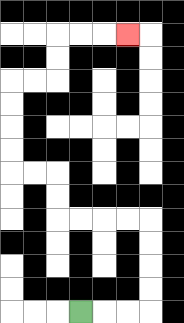{'start': '[3, 13]', 'end': '[5, 1]', 'path_directions': 'R,R,R,U,U,U,U,L,L,L,L,U,U,L,L,U,U,U,U,R,R,U,U,R,R,R', 'path_coordinates': '[[3, 13], [4, 13], [5, 13], [6, 13], [6, 12], [6, 11], [6, 10], [6, 9], [5, 9], [4, 9], [3, 9], [2, 9], [2, 8], [2, 7], [1, 7], [0, 7], [0, 6], [0, 5], [0, 4], [0, 3], [1, 3], [2, 3], [2, 2], [2, 1], [3, 1], [4, 1], [5, 1]]'}